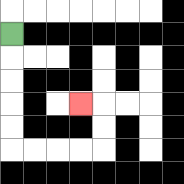{'start': '[0, 1]', 'end': '[3, 4]', 'path_directions': 'D,D,D,D,D,R,R,R,R,U,U,L', 'path_coordinates': '[[0, 1], [0, 2], [0, 3], [0, 4], [0, 5], [0, 6], [1, 6], [2, 6], [3, 6], [4, 6], [4, 5], [4, 4], [3, 4]]'}